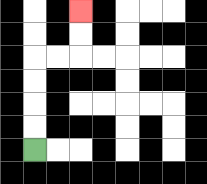{'start': '[1, 6]', 'end': '[3, 0]', 'path_directions': 'U,U,U,U,R,R,U,U', 'path_coordinates': '[[1, 6], [1, 5], [1, 4], [1, 3], [1, 2], [2, 2], [3, 2], [3, 1], [3, 0]]'}